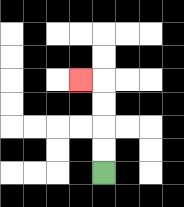{'start': '[4, 7]', 'end': '[3, 3]', 'path_directions': 'U,U,U,U,L', 'path_coordinates': '[[4, 7], [4, 6], [4, 5], [4, 4], [4, 3], [3, 3]]'}